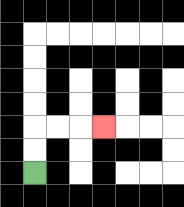{'start': '[1, 7]', 'end': '[4, 5]', 'path_directions': 'U,U,R,R,R', 'path_coordinates': '[[1, 7], [1, 6], [1, 5], [2, 5], [3, 5], [4, 5]]'}